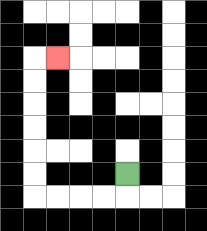{'start': '[5, 7]', 'end': '[2, 2]', 'path_directions': 'D,L,L,L,L,U,U,U,U,U,U,R', 'path_coordinates': '[[5, 7], [5, 8], [4, 8], [3, 8], [2, 8], [1, 8], [1, 7], [1, 6], [1, 5], [1, 4], [1, 3], [1, 2], [2, 2]]'}